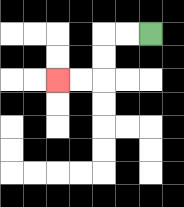{'start': '[6, 1]', 'end': '[2, 3]', 'path_directions': 'L,L,D,D,L,L', 'path_coordinates': '[[6, 1], [5, 1], [4, 1], [4, 2], [4, 3], [3, 3], [2, 3]]'}